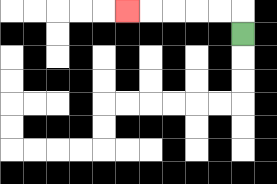{'start': '[10, 1]', 'end': '[5, 0]', 'path_directions': 'U,L,L,L,L,L', 'path_coordinates': '[[10, 1], [10, 0], [9, 0], [8, 0], [7, 0], [6, 0], [5, 0]]'}